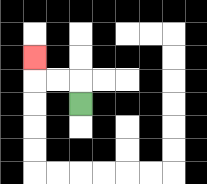{'start': '[3, 4]', 'end': '[1, 2]', 'path_directions': 'U,L,L,U', 'path_coordinates': '[[3, 4], [3, 3], [2, 3], [1, 3], [1, 2]]'}